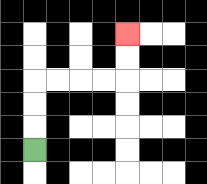{'start': '[1, 6]', 'end': '[5, 1]', 'path_directions': 'U,U,U,R,R,R,R,U,U', 'path_coordinates': '[[1, 6], [1, 5], [1, 4], [1, 3], [2, 3], [3, 3], [4, 3], [5, 3], [5, 2], [5, 1]]'}